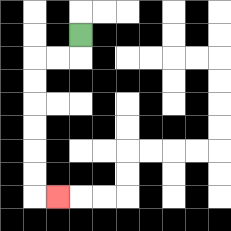{'start': '[3, 1]', 'end': '[2, 8]', 'path_directions': 'D,L,L,D,D,D,D,D,D,R', 'path_coordinates': '[[3, 1], [3, 2], [2, 2], [1, 2], [1, 3], [1, 4], [1, 5], [1, 6], [1, 7], [1, 8], [2, 8]]'}